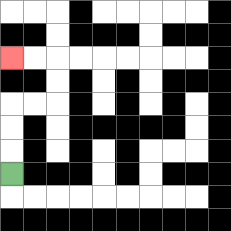{'start': '[0, 7]', 'end': '[0, 2]', 'path_directions': 'U,U,U,R,R,U,U,L,L', 'path_coordinates': '[[0, 7], [0, 6], [0, 5], [0, 4], [1, 4], [2, 4], [2, 3], [2, 2], [1, 2], [0, 2]]'}